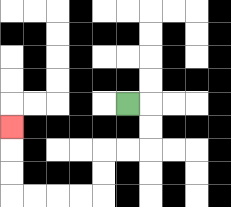{'start': '[5, 4]', 'end': '[0, 5]', 'path_directions': 'R,D,D,L,L,D,D,L,L,L,L,U,U,U', 'path_coordinates': '[[5, 4], [6, 4], [6, 5], [6, 6], [5, 6], [4, 6], [4, 7], [4, 8], [3, 8], [2, 8], [1, 8], [0, 8], [0, 7], [0, 6], [0, 5]]'}